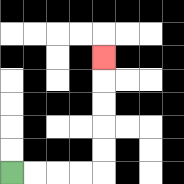{'start': '[0, 7]', 'end': '[4, 2]', 'path_directions': 'R,R,R,R,U,U,U,U,U', 'path_coordinates': '[[0, 7], [1, 7], [2, 7], [3, 7], [4, 7], [4, 6], [4, 5], [4, 4], [4, 3], [4, 2]]'}